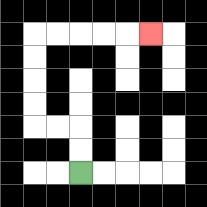{'start': '[3, 7]', 'end': '[6, 1]', 'path_directions': 'U,U,L,L,U,U,U,U,R,R,R,R,R', 'path_coordinates': '[[3, 7], [3, 6], [3, 5], [2, 5], [1, 5], [1, 4], [1, 3], [1, 2], [1, 1], [2, 1], [3, 1], [4, 1], [5, 1], [6, 1]]'}